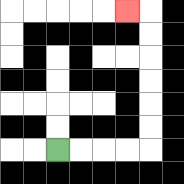{'start': '[2, 6]', 'end': '[5, 0]', 'path_directions': 'R,R,R,R,U,U,U,U,U,U,L', 'path_coordinates': '[[2, 6], [3, 6], [4, 6], [5, 6], [6, 6], [6, 5], [6, 4], [6, 3], [6, 2], [6, 1], [6, 0], [5, 0]]'}